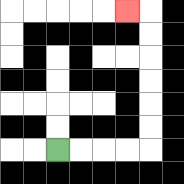{'start': '[2, 6]', 'end': '[5, 0]', 'path_directions': 'R,R,R,R,U,U,U,U,U,U,L', 'path_coordinates': '[[2, 6], [3, 6], [4, 6], [5, 6], [6, 6], [6, 5], [6, 4], [6, 3], [6, 2], [6, 1], [6, 0], [5, 0]]'}